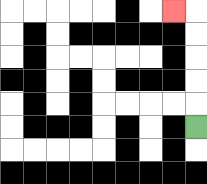{'start': '[8, 5]', 'end': '[7, 0]', 'path_directions': 'U,U,U,U,U,L', 'path_coordinates': '[[8, 5], [8, 4], [8, 3], [8, 2], [8, 1], [8, 0], [7, 0]]'}